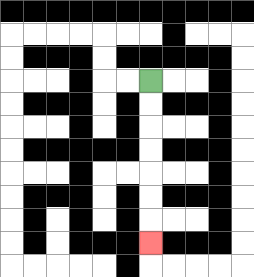{'start': '[6, 3]', 'end': '[6, 10]', 'path_directions': 'D,D,D,D,D,D,D', 'path_coordinates': '[[6, 3], [6, 4], [6, 5], [6, 6], [6, 7], [6, 8], [6, 9], [6, 10]]'}